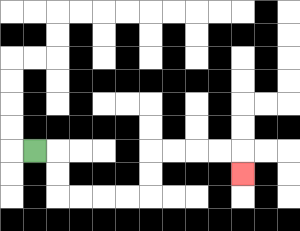{'start': '[1, 6]', 'end': '[10, 7]', 'path_directions': 'R,D,D,R,R,R,R,U,U,R,R,R,R,D', 'path_coordinates': '[[1, 6], [2, 6], [2, 7], [2, 8], [3, 8], [4, 8], [5, 8], [6, 8], [6, 7], [6, 6], [7, 6], [8, 6], [9, 6], [10, 6], [10, 7]]'}